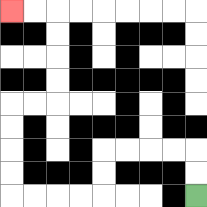{'start': '[8, 8]', 'end': '[0, 0]', 'path_directions': 'U,U,L,L,L,L,D,D,L,L,L,L,U,U,U,U,R,R,U,U,U,U,L,L', 'path_coordinates': '[[8, 8], [8, 7], [8, 6], [7, 6], [6, 6], [5, 6], [4, 6], [4, 7], [4, 8], [3, 8], [2, 8], [1, 8], [0, 8], [0, 7], [0, 6], [0, 5], [0, 4], [1, 4], [2, 4], [2, 3], [2, 2], [2, 1], [2, 0], [1, 0], [0, 0]]'}